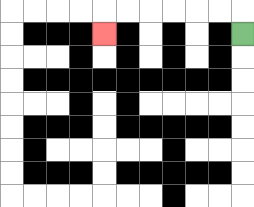{'start': '[10, 1]', 'end': '[4, 1]', 'path_directions': 'U,L,L,L,L,L,L,D', 'path_coordinates': '[[10, 1], [10, 0], [9, 0], [8, 0], [7, 0], [6, 0], [5, 0], [4, 0], [4, 1]]'}